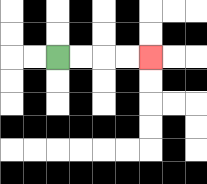{'start': '[2, 2]', 'end': '[6, 2]', 'path_directions': 'R,R,R,R', 'path_coordinates': '[[2, 2], [3, 2], [4, 2], [5, 2], [6, 2]]'}